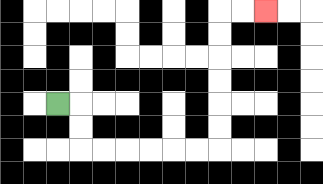{'start': '[2, 4]', 'end': '[11, 0]', 'path_directions': 'R,D,D,R,R,R,R,R,R,U,U,U,U,U,U,R,R', 'path_coordinates': '[[2, 4], [3, 4], [3, 5], [3, 6], [4, 6], [5, 6], [6, 6], [7, 6], [8, 6], [9, 6], [9, 5], [9, 4], [9, 3], [9, 2], [9, 1], [9, 0], [10, 0], [11, 0]]'}